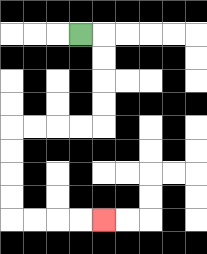{'start': '[3, 1]', 'end': '[4, 9]', 'path_directions': 'R,D,D,D,D,L,L,L,L,D,D,D,D,R,R,R,R', 'path_coordinates': '[[3, 1], [4, 1], [4, 2], [4, 3], [4, 4], [4, 5], [3, 5], [2, 5], [1, 5], [0, 5], [0, 6], [0, 7], [0, 8], [0, 9], [1, 9], [2, 9], [3, 9], [4, 9]]'}